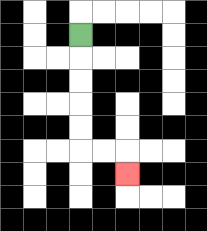{'start': '[3, 1]', 'end': '[5, 7]', 'path_directions': 'D,D,D,D,D,R,R,D', 'path_coordinates': '[[3, 1], [3, 2], [3, 3], [3, 4], [3, 5], [3, 6], [4, 6], [5, 6], [5, 7]]'}